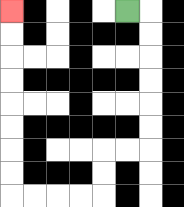{'start': '[5, 0]', 'end': '[0, 0]', 'path_directions': 'R,D,D,D,D,D,D,L,L,D,D,L,L,L,L,U,U,U,U,U,U,U,U', 'path_coordinates': '[[5, 0], [6, 0], [6, 1], [6, 2], [6, 3], [6, 4], [6, 5], [6, 6], [5, 6], [4, 6], [4, 7], [4, 8], [3, 8], [2, 8], [1, 8], [0, 8], [0, 7], [0, 6], [0, 5], [0, 4], [0, 3], [0, 2], [0, 1], [0, 0]]'}